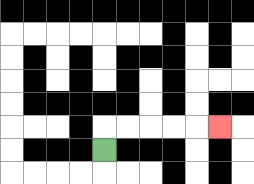{'start': '[4, 6]', 'end': '[9, 5]', 'path_directions': 'U,R,R,R,R,R', 'path_coordinates': '[[4, 6], [4, 5], [5, 5], [6, 5], [7, 5], [8, 5], [9, 5]]'}